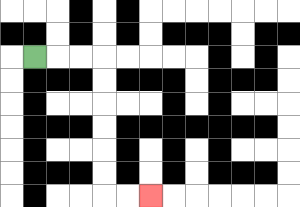{'start': '[1, 2]', 'end': '[6, 8]', 'path_directions': 'R,R,R,D,D,D,D,D,D,R,R', 'path_coordinates': '[[1, 2], [2, 2], [3, 2], [4, 2], [4, 3], [4, 4], [4, 5], [4, 6], [4, 7], [4, 8], [5, 8], [6, 8]]'}